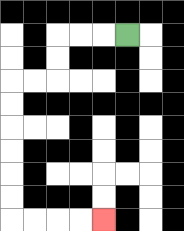{'start': '[5, 1]', 'end': '[4, 9]', 'path_directions': 'L,L,L,D,D,L,L,D,D,D,D,D,D,R,R,R,R', 'path_coordinates': '[[5, 1], [4, 1], [3, 1], [2, 1], [2, 2], [2, 3], [1, 3], [0, 3], [0, 4], [0, 5], [0, 6], [0, 7], [0, 8], [0, 9], [1, 9], [2, 9], [3, 9], [4, 9]]'}